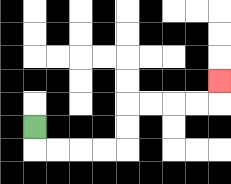{'start': '[1, 5]', 'end': '[9, 3]', 'path_directions': 'D,R,R,R,R,U,U,R,R,R,R,U', 'path_coordinates': '[[1, 5], [1, 6], [2, 6], [3, 6], [4, 6], [5, 6], [5, 5], [5, 4], [6, 4], [7, 4], [8, 4], [9, 4], [9, 3]]'}